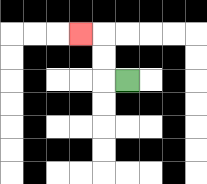{'start': '[5, 3]', 'end': '[3, 1]', 'path_directions': 'L,U,U,L', 'path_coordinates': '[[5, 3], [4, 3], [4, 2], [4, 1], [3, 1]]'}